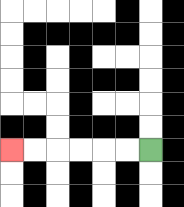{'start': '[6, 6]', 'end': '[0, 6]', 'path_directions': 'L,L,L,L,L,L', 'path_coordinates': '[[6, 6], [5, 6], [4, 6], [3, 6], [2, 6], [1, 6], [0, 6]]'}